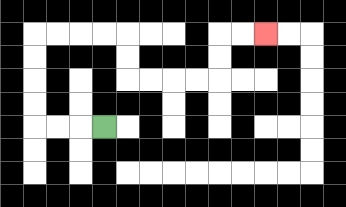{'start': '[4, 5]', 'end': '[11, 1]', 'path_directions': 'L,L,L,U,U,U,U,R,R,R,R,D,D,R,R,R,R,U,U,R,R', 'path_coordinates': '[[4, 5], [3, 5], [2, 5], [1, 5], [1, 4], [1, 3], [1, 2], [1, 1], [2, 1], [3, 1], [4, 1], [5, 1], [5, 2], [5, 3], [6, 3], [7, 3], [8, 3], [9, 3], [9, 2], [9, 1], [10, 1], [11, 1]]'}